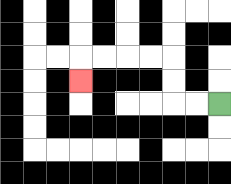{'start': '[9, 4]', 'end': '[3, 3]', 'path_directions': 'L,L,U,U,L,L,L,L,D', 'path_coordinates': '[[9, 4], [8, 4], [7, 4], [7, 3], [7, 2], [6, 2], [5, 2], [4, 2], [3, 2], [3, 3]]'}